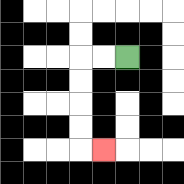{'start': '[5, 2]', 'end': '[4, 6]', 'path_directions': 'L,L,D,D,D,D,R', 'path_coordinates': '[[5, 2], [4, 2], [3, 2], [3, 3], [3, 4], [3, 5], [3, 6], [4, 6]]'}